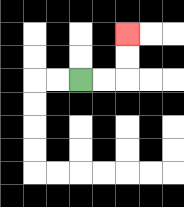{'start': '[3, 3]', 'end': '[5, 1]', 'path_directions': 'R,R,U,U', 'path_coordinates': '[[3, 3], [4, 3], [5, 3], [5, 2], [5, 1]]'}